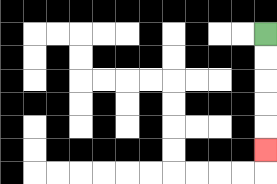{'start': '[11, 1]', 'end': '[11, 6]', 'path_directions': 'D,D,D,D,D', 'path_coordinates': '[[11, 1], [11, 2], [11, 3], [11, 4], [11, 5], [11, 6]]'}